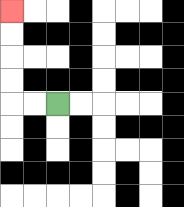{'start': '[2, 4]', 'end': '[0, 0]', 'path_directions': 'L,L,U,U,U,U', 'path_coordinates': '[[2, 4], [1, 4], [0, 4], [0, 3], [0, 2], [0, 1], [0, 0]]'}